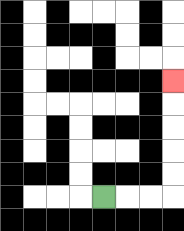{'start': '[4, 8]', 'end': '[7, 3]', 'path_directions': 'R,R,R,U,U,U,U,U', 'path_coordinates': '[[4, 8], [5, 8], [6, 8], [7, 8], [7, 7], [7, 6], [7, 5], [7, 4], [7, 3]]'}